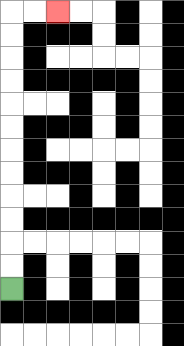{'start': '[0, 12]', 'end': '[2, 0]', 'path_directions': 'U,U,U,U,U,U,U,U,U,U,U,U,R,R', 'path_coordinates': '[[0, 12], [0, 11], [0, 10], [0, 9], [0, 8], [0, 7], [0, 6], [0, 5], [0, 4], [0, 3], [0, 2], [0, 1], [0, 0], [1, 0], [2, 0]]'}